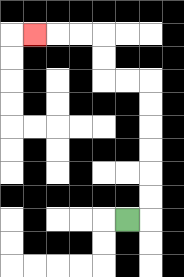{'start': '[5, 9]', 'end': '[1, 1]', 'path_directions': 'R,U,U,U,U,U,U,L,L,U,U,L,L,L', 'path_coordinates': '[[5, 9], [6, 9], [6, 8], [6, 7], [6, 6], [6, 5], [6, 4], [6, 3], [5, 3], [4, 3], [4, 2], [4, 1], [3, 1], [2, 1], [1, 1]]'}